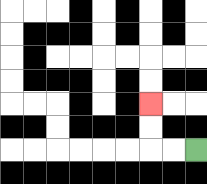{'start': '[8, 6]', 'end': '[6, 4]', 'path_directions': 'L,L,U,U', 'path_coordinates': '[[8, 6], [7, 6], [6, 6], [6, 5], [6, 4]]'}